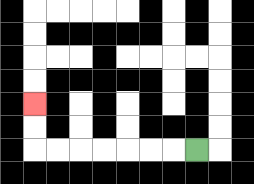{'start': '[8, 6]', 'end': '[1, 4]', 'path_directions': 'L,L,L,L,L,L,L,U,U', 'path_coordinates': '[[8, 6], [7, 6], [6, 6], [5, 6], [4, 6], [3, 6], [2, 6], [1, 6], [1, 5], [1, 4]]'}